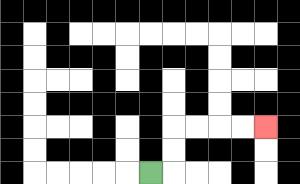{'start': '[6, 7]', 'end': '[11, 5]', 'path_directions': 'R,U,U,R,R,R,R', 'path_coordinates': '[[6, 7], [7, 7], [7, 6], [7, 5], [8, 5], [9, 5], [10, 5], [11, 5]]'}